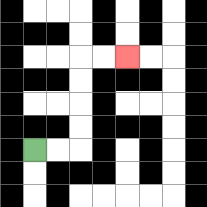{'start': '[1, 6]', 'end': '[5, 2]', 'path_directions': 'R,R,U,U,U,U,R,R', 'path_coordinates': '[[1, 6], [2, 6], [3, 6], [3, 5], [3, 4], [3, 3], [3, 2], [4, 2], [5, 2]]'}